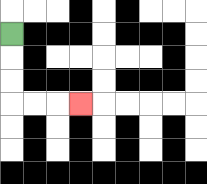{'start': '[0, 1]', 'end': '[3, 4]', 'path_directions': 'D,D,D,R,R,R', 'path_coordinates': '[[0, 1], [0, 2], [0, 3], [0, 4], [1, 4], [2, 4], [3, 4]]'}